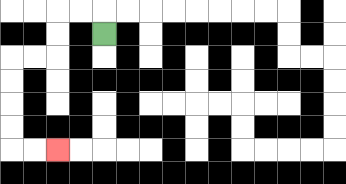{'start': '[4, 1]', 'end': '[2, 6]', 'path_directions': 'U,L,L,D,D,L,L,D,D,D,D,R,R', 'path_coordinates': '[[4, 1], [4, 0], [3, 0], [2, 0], [2, 1], [2, 2], [1, 2], [0, 2], [0, 3], [0, 4], [0, 5], [0, 6], [1, 6], [2, 6]]'}